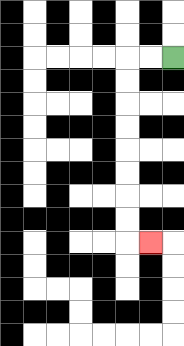{'start': '[7, 2]', 'end': '[6, 10]', 'path_directions': 'L,L,D,D,D,D,D,D,D,D,R', 'path_coordinates': '[[7, 2], [6, 2], [5, 2], [5, 3], [5, 4], [5, 5], [5, 6], [5, 7], [5, 8], [5, 9], [5, 10], [6, 10]]'}